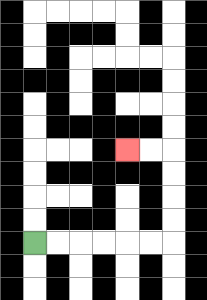{'start': '[1, 10]', 'end': '[5, 6]', 'path_directions': 'R,R,R,R,R,R,U,U,U,U,L,L', 'path_coordinates': '[[1, 10], [2, 10], [3, 10], [4, 10], [5, 10], [6, 10], [7, 10], [7, 9], [7, 8], [7, 7], [7, 6], [6, 6], [5, 6]]'}